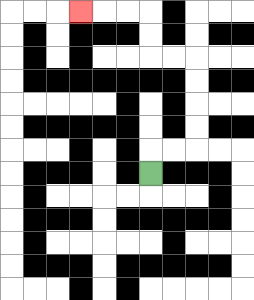{'start': '[6, 7]', 'end': '[3, 0]', 'path_directions': 'U,R,R,U,U,U,U,L,L,U,U,L,L,L', 'path_coordinates': '[[6, 7], [6, 6], [7, 6], [8, 6], [8, 5], [8, 4], [8, 3], [8, 2], [7, 2], [6, 2], [6, 1], [6, 0], [5, 0], [4, 0], [3, 0]]'}